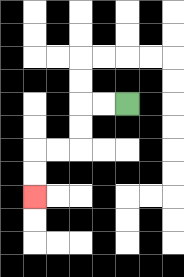{'start': '[5, 4]', 'end': '[1, 8]', 'path_directions': 'L,L,D,D,L,L,D,D', 'path_coordinates': '[[5, 4], [4, 4], [3, 4], [3, 5], [3, 6], [2, 6], [1, 6], [1, 7], [1, 8]]'}